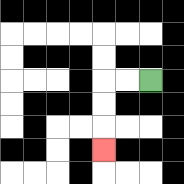{'start': '[6, 3]', 'end': '[4, 6]', 'path_directions': 'L,L,D,D,D', 'path_coordinates': '[[6, 3], [5, 3], [4, 3], [4, 4], [4, 5], [4, 6]]'}